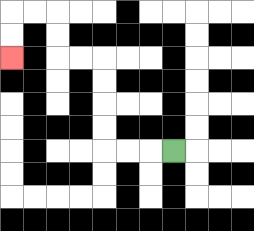{'start': '[7, 6]', 'end': '[0, 2]', 'path_directions': 'L,L,L,U,U,U,U,L,L,U,U,L,L,D,D', 'path_coordinates': '[[7, 6], [6, 6], [5, 6], [4, 6], [4, 5], [4, 4], [4, 3], [4, 2], [3, 2], [2, 2], [2, 1], [2, 0], [1, 0], [0, 0], [0, 1], [0, 2]]'}